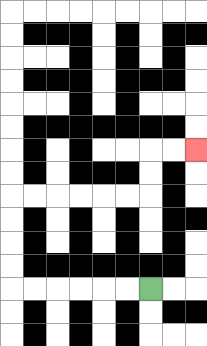{'start': '[6, 12]', 'end': '[8, 6]', 'path_directions': 'L,L,L,L,L,L,U,U,U,U,R,R,R,R,R,R,U,U,R,R', 'path_coordinates': '[[6, 12], [5, 12], [4, 12], [3, 12], [2, 12], [1, 12], [0, 12], [0, 11], [0, 10], [0, 9], [0, 8], [1, 8], [2, 8], [3, 8], [4, 8], [5, 8], [6, 8], [6, 7], [6, 6], [7, 6], [8, 6]]'}